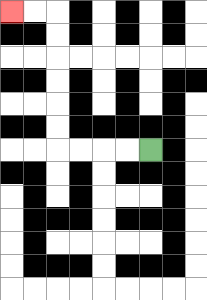{'start': '[6, 6]', 'end': '[0, 0]', 'path_directions': 'L,L,L,L,U,U,U,U,U,U,L,L', 'path_coordinates': '[[6, 6], [5, 6], [4, 6], [3, 6], [2, 6], [2, 5], [2, 4], [2, 3], [2, 2], [2, 1], [2, 0], [1, 0], [0, 0]]'}